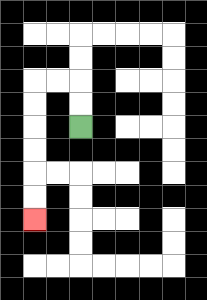{'start': '[3, 5]', 'end': '[1, 9]', 'path_directions': 'U,U,L,L,D,D,D,D,D,D', 'path_coordinates': '[[3, 5], [3, 4], [3, 3], [2, 3], [1, 3], [1, 4], [1, 5], [1, 6], [1, 7], [1, 8], [1, 9]]'}